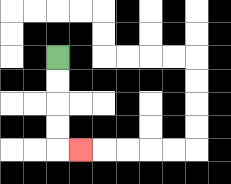{'start': '[2, 2]', 'end': '[3, 6]', 'path_directions': 'D,D,D,D,R', 'path_coordinates': '[[2, 2], [2, 3], [2, 4], [2, 5], [2, 6], [3, 6]]'}